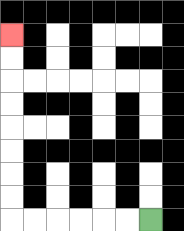{'start': '[6, 9]', 'end': '[0, 1]', 'path_directions': 'L,L,L,L,L,L,U,U,U,U,U,U,U,U', 'path_coordinates': '[[6, 9], [5, 9], [4, 9], [3, 9], [2, 9], [1, 9], [0, 9], [0, 8], [0, 7], [0, 6], [0, 5], [0, 4], [0, 3], [0, 2], [0, 1]]'}